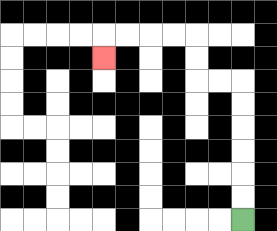{'start': '[10, 9]', 'end': '[4, 2]', 'path_directions': 'U,U,U,U,U,U,L,L,U,U,L,L,L,L,D', 'path_coordinates': '[[10, 9], [10, 8], [10, 7], [10, 6], [10, 5], [10, 4], [10, 3], [9, 3], [8, 3], [8, 2], [8, 1], [7, 1], [6, 1], [5, 1], [4, 1], [4, 2]]'}